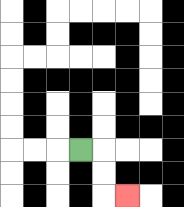{'start': '[3, 6]', 'end': '[5, 8]', 'path_directions': 'R,D,D,R', 'path_coordinates': '[[3, 6], [4, 6], [4, 7], [4, 8], [5, 8]]'}